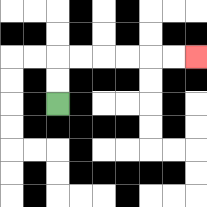{'start': '[2, 4]', 'end': '[8, 2]', 'path_directions': 'U,U,R,R,R,R,R,R', 'path_coordinates': '[[2, 4], [2, 3], [2, 2], [3, 2], [4, 2], [5, 2], [6, 2], [7, 2], [8, 2]]'}